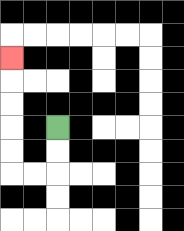{'start': '[2, 5]', 'end': '[0, 2]', 'path_directions': 'D,D,L,L,U,U,U,U,U', 'path_coordinates': '[[2, 5], [2, 6], [2, 7], [1, 7], [0, 7], [0, 6], [0, 5], [0, 4], [0, 3], [0, 2]]'}